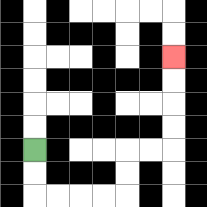{'start': '[1, 6]', 'end': '[7, 2]', 'path_directions': 'D,D,R,R,R,R,U,U,R,R,U,U,U,U', 'path_coordinates': '[[1, 6], [1, 7], [1, 8], [2, 8], [3, 8], [4, 8], [5, 8], [5, 7], [5, 6], [6, 6], [7, 6], [7, 5], [7, 4], [7, 3], [7, 2]]'}